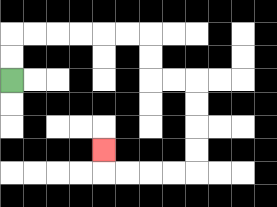{'start': '[0, 3]', 'end': '[4, 6]', 'path_directions': 'U,U,R,R,R,R,R,R,D,D,R,R,D,D,D,D,L,L,L,L,U', 'path_coordinates': '[[0, 3], [0, 2], [0, 1], [1, 1], [2, 1], [3, 1], [4, 1], [5, 1], [6, 1], [6, 2], [6, 3], [7, 3], [8, 3], [8, 4], [8, 5], [8, 6], [8, 7], [7, 7], [6, 7], [5, 7], [4, 7], [4, 6]]'}